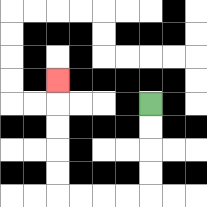{'start': '[6, 4]', 'end': '[2, 3]', 'path_directions': 'D,D,D,D,L,L,L,L,U,U,U,U,U', 'path_coordinates': '[[6, 4], [6, 5], [6, 6], [6, 7], [6, 8], [5, 8], [4, 8], [3, 8], [2, 8], [2, 7], [2, 6], [2, 5], [2, 4], [2, 3]]'}